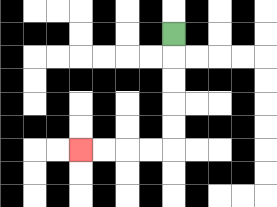{'start': '[7, 1]', 'end': '[3, 6]', 'path_directions': 'D,D,D,D,D,L,L,L,L', 'path_coordinates': '[[7, 1], [7, 2], [7, 3], [7, 4], [7, 5], [7, 6], [6, 6], [5, 6], [4, 6], [3, 6]]'}